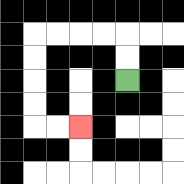{'start': '[5, 3]', 'end': '[3, 5]', 'path_directions': 'U,U,L,L,L,L,D,D,D,D,R,R', 'path_coordinates': '[[5, 3], [5, 2], [5, 1], [4, 1], [3, 1], [2, 1], [1, 1], [1, 2], [1, 3], [1, 4], [1, 5], [2, 5], [3, 5]]'}